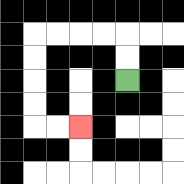{'start': '[5, 3]', 'end': '[3, 5]', 'path_directions': 'U,U,L,L,L,L,D,D,D,D,R,R', 'path_coordinates': '[[5, 3], [5, 2], [5, 1], [4, 1], [3, 1], [2, 1], [1, 1], [1, 2], [1, 3], [1, 4], [1, 5], [2, 5], [3, 5]]'}